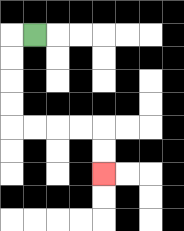{'start': '[1, 1]', 'end': '[4, 7]', 'path_directions': 'L,D,D,D,D,R,R,R,R,D,D', 'path_coordinates': '[[1, 1], [0, 1], [0, 2], [0, 3], [0, 4], [0, 5], [1, 5], [2, 5], [3, 5], [4, 5], [4, 6], [4, 7]]'}